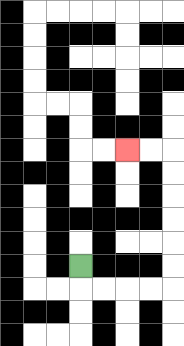{'start': '[3, 11]', 'end': '[5, 6]', 'path_directions': 'D,R,R,R,R,U,U,U,U,U,U,L,L', 'path_coordinates': '[[3, 11], [3, 12], [4, 12], [5, 12], [6, 12], [7, 12], [7, 11], [7, 10], [7, 9], [7, 8], [7, 7], [7, 6], [6, 6], [5, 6]]'}